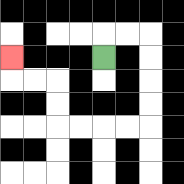{'start': '[4, 2]', 'end': '[0, 2]', 'path_directions': 'U,R,R,D,D,D,D,L,L,L,L,U,U,L,L,U', 'path_coordinates': '[[4, 2], [4, 1], [5, 1], [6, 1], [6, 2], [6, 3], [6, 4], [6, 5], [5, 5], [4, 5], [3, 5], [2, 5], [2, 4], [2, 3], [1, 3], [0, 3], [0, 2]]'}